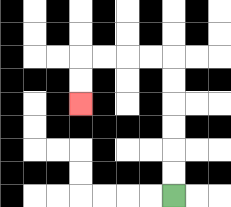{'start': '[7, 8]', 'end': '[3, 4]', 'path_directions': 'U,U,U,U,U,U,L,L,L,L,D,D', 'path_coordinates': '[[7, 8], [7, 7], [7, 6], [7, 5], [7, 4], [7, 3], [7, 2], [6, 2], [5, 2], [4, 2], [3, 2], [3, 3], [3, 4]]'}